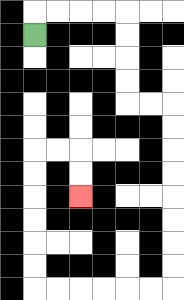{'start': '[1, 1]', 'end': '[3, 8]', 'path_directions': 'U,R,R,R,R,D,D,D,D,R,R,D,D,D,D,D,D,D,D,L,L,L,L,L,L,U,U,U,U,U,U,R,R,D,D', 'path_coordinates': '[[1, 1], [1, 0], [2, 0], [3, 0], [4, 0], [5, 0], [5, 1], [5, 2], [5, 3], [5, 4], [6, 4], [7, 4], [7, 5], [7, 6], [7, 7], [7, 8], [7, 9], [7, 10], [7, 11], [7, 12], [6, 12], [5, 12], [4, 12], [3, 12], [2, 12], [1, 12], [1, 11], [1, 10], [1, 9], [1, 8], [1, 7], [1, 6], [2, 6], [3, 6], [3, 7], [3, 8]]'}